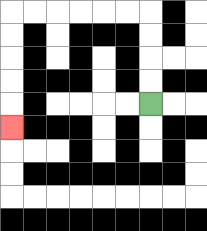{'start': '[6, 4]', 'end': '[0, 5]', 'path_directions': 'U,U,U,U,L,L,L,L,L,L,D,D,D,D,D', 'path_coordinates': '[[6, 4], [6, 3], [6, 2], [6, 1], [6, 0], [5, 0], [4, 0], [3, 0], [2, 0], [1, 0], [0, 0], [0, 1], [0, 2], [0, 3], [0, 4], [0, 5]]'}